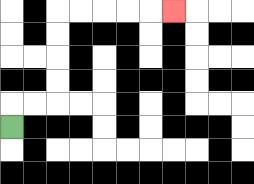{'start': '[0, 5]', 'end': '[7, 0]', 'path_directions': 'U,R,R,U,U,U,U,R,R,R,R,R', 'path_coordinates': '[[0, 5], [0, 4], [1, 4], [2, 4], [2, 3], [2, 2], [2, 1], [2, 0], [3, 0], [4, 0], [5, 0], [6, 0], [7, 0]]'}